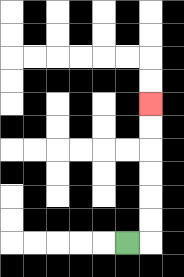{'start': '[5, 10]', 'end': '[6, 4]', 'path_directions': 'R,U,U,U,U,U,U', 'path_coordinates': '[[5, 10], [6, 10], [6, 9], [6, 8], [6, 7], [6, 6], [6, 5], [6, 4]]'}